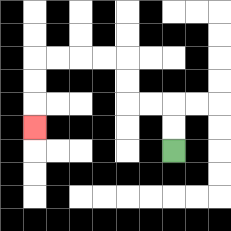{'start': '[7, 6]', 'end': '[1, 5]', 'path_directions': 'U,U,L,L,U,U,L,L,L,L,D,D,D', 'path_coordinates': '[[7, 6], [7, 5], [7, 4], [6, 4], [5, 4], [5, 3], [5, 2], [4, 2], [3, 2], [2, 2], [1, 2], [1, 3], [1, 4], [1, 5]]'}